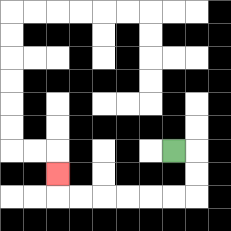{'start': '[7, 6]', 'end': '[2, 7]', 'path_directions': 'R,D,D,L,L,L,L,L,L,U', 'path_coordinates': '[[7, 6], [8, 6], [8, 7], [8, 8], [7, 8], [6, 8], [5, 8], [4, 8], [3, 8], [2, 8], [2, 7]]'}